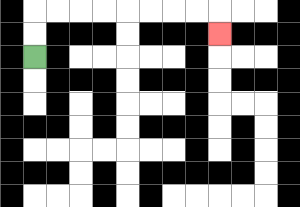{'start': '[1, 2]', 'end': '[9, 1]', 'path_directions': 'U,U,R,R,R,R,R,R,R,R,D', 'path_coordinates': '[[1, 2], [1, 1], [1, 0], [2, 0], [3, 0], [4, 0], [5, 0], [6, 0], [7, 0], [8, 0], [9, 0], [9, 1]]'}